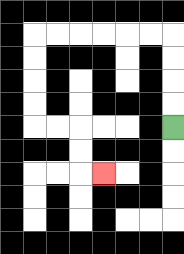{'start': '[7, 5]', 'end': '[4, 7]', 'path_directions': 'U,U,U,U,L,L,L,L,L,L,D,D,D,D,R,R,D,D,R', 'path_coordinates': '[[7, 5], [7, 4], [7, 3], [7, 2], [7, 1], [6, 1], [5, 1], [4, 1], [3, 1], [2, 1], [1, 1], [1, 2], [1, 3], [1, 4], [1, 5], [2, 5], [3, 5], [3, 6], [3, 7], [4, 7]]'}